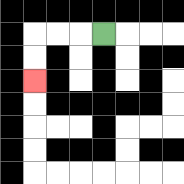{'start': '[4, 1]', 'end': '[1, 3]', 'path_directions': 'L,L,L,D,D', 'path_coordinates': '[[4, 1], [3, 1], [2, 1], [1, 1], [1, 2], [1, 3]]'}